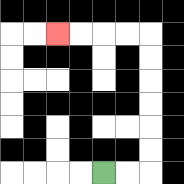{'start': '[4, 7]', 'end': '[2, 1]', 'path_directions': 'R,R,U,U,U,U,U,U,L,L,L,L', 'path_coordinates': '[[4, 7], [5, 7], [6, 7], [6, 6], [6, 5], [6, 4], [6, 3], [6, 2], [6, 1], [5, 1], [4, 1], [3, 1], [2, 1]]'}